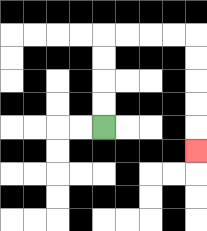{'start': '[4, 5]', 'end': '[8, 6]', 'path_directions': 'U,U,U,U,R,R,R,R,D,D,D,D,D', 'path_coordinates': '[[4, 5], [4, 4], [4, 3], [4, 2], [4, 1], [5, 1], [6, 1], [7, 1], [8, 1], [8, 2], [8, 3], [8, 4], [8, 5], [8, 6]]'}